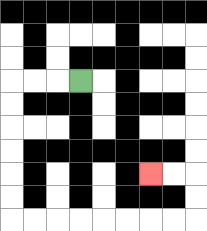{'start': '[3, 3]', 'end': '[6, 7]', 'path_directions': 'L,L,L,D,D,D,D,D,D,R,R,R,R,R,R,R,R,U,U,L,L', 'path_coordinates': '[[3, 3], [2, 3], [1, 3], [0, 3], [0, 4], [0, 5], [0, 6], [0, 7], [0, 8], [0, 9], [1, 9], [2, 9], [3, 9], [4, 9], [5, 9], [6, 9], [7, 9], [8, 9], [8, 8], [8, 7], [7, 7], [6, 7]]'}